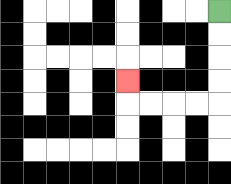{'start': '[9, 0]', 'end': '[5, 3]', 'path_directions': 'D,D,D,D,L,L,L,L,U', 'path_coordinates': '[[9, 0], [9, 1], [9, 2], [9, 3], [9, 4], [8, 4], [7, 4], [6, 4], [5, 4], [5, 3]]'}